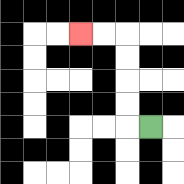{'start': '[6, 5]', 'end': '[3, 1]', 'path_directions': 'L,U,U,U,U,L,L', 'path_coordinates': '[[6, 5], [5, 5], [5, 4], [5, 3], [5, 2], [5, 1], [4, 1], [3, 1]]'}